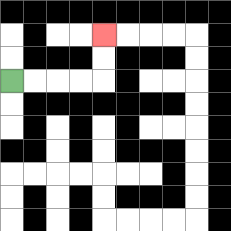{'start': '[0, 3]', 'end': '[4, 1]', 'path_directions': 'R,R,R,R,U,U', 'path_coordinates': '[[0, 3], [1, 3], [2, 3], [3, 3], [4, 3], [4, 2], [4, 1]]'}